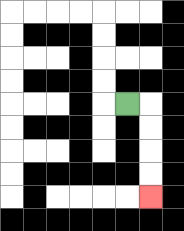{'start': '[5, 4]', 'end': '[6, 8]', 'path_directions': 'R,D,D,D,D', 'path_coordinates': '[[5, 4], [6, 4], [6, 5], [6, 6], [6, 7], [6, 8]]'}